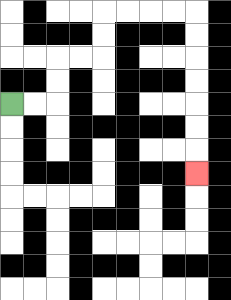{'start': '[0, 4]', 'end': '[8, 7]', 'path_directions': 'R,R,U,U,R,R,U,U,R,R,R,R,D,D,D,D,D,D,D', 'path_coordinates': '[[0, 4], [1, 4], [2, 4], [2, 3], [2, 2], [3, 2], [4, 2], [4, 1], [4, 0], [5, 0], [6, 0], [7, 0], [8, 0], [8, 1], [8, 2], [8, 3], [8, 4], [8, 5], [8, 6], [8, 7]]'}